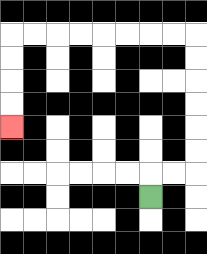{'start': '[6, 8]', 'end': '[0, 5]', 'path_directions': 'U,R,R,U,U,U,U,U,U,L,L,L,L,L,L,L,L,D,D,D,D', 'path_coordinates': '[[6, 8], [6, 7], [7, 7], [8, 7], [8, 6], [8, 5], [8, 4], [8, 3], [8, 2], [8, 1], [7, 1], [6, 1], [5, 1], [4, 1], [3, 1], [2, 1], [1, 1], [0, 1], [0, 2], [0, 3], [0, 4], [0, 5]]'}